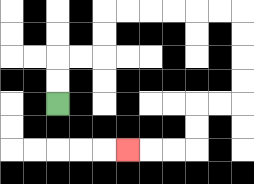{'start': '[2, 4]', 'end': '[5, 6]', 'path_directions': 'U,U,R,R,U,U,R,R,R,R,R,R,D,D,D,D,L,L,D,D,L,L,L', 'path_coordinates': '[[2, 4], [2, 3], [2, 2], [3, 2], [4, 2], [4, 1], [4, 0], [5, 0], [6, 0], [7, 0], [8, 0], [9, 0], [10, 0], [10, 1], [10, 2], [10, 3], [10, 4], [9, 4], [8, 4], [8, 5], [8, 6], [7, 6], [6, 6], [5, 6]]'}